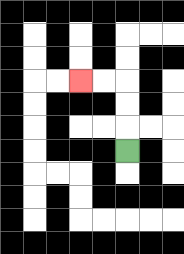{'start': '[5, 6]', 'end': '[3, 3]', 'path_directions': 'U,U,U,L,L', 'path_coordinates': '[[5, 6], [5, 5], [5, 4], [5, 3], [4, 3], [3, 3]]'}